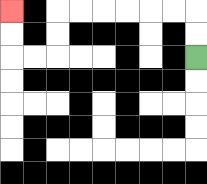{'start': '[8, 2]', 'end': '[0, 0]', 'path_directions': 'U,U,L,L,L,L,L,L,D,D,L,L,U,U', 'path_coordinates': '[[8, 2], [8, 1], [8, 0], [7, 0], [6, 0], [5, 0], [4, 0], [3, 0], [2, 0], [2, 1], [2, 2], [1, 2], [0, 2], [0, 1], [0, 0]]'}